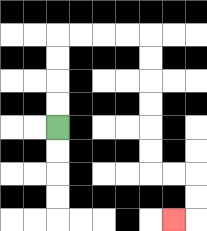{'start': '[2, 5]', 'end': '[7, 9]', 'path_directions': 'U,U,U,U,R,R,R,R,D,D,D,D,D,D,R,R,D,D,L', 'path_coordinates': '[[2, 5], [2, 4], [2, 3], [2, 2], [2, 1], [3, 1], [4, 1], [5, 1], [6, 1], [6, 2], [6, 3], [6, 4], [6, 5], [6, 6], [6, 7], [7, 7], [8, 7], [8, 8], [8, 9], [7, 9]]'}